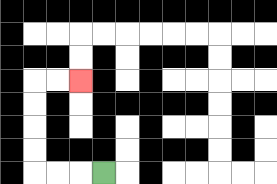{'start': '[4, 7]', 'end': '[3, 3]', 'path_directions': 'L,L,L,U,U,U,U,R,R', 'path_coordinates': '[[4, 7], [3, 7], [2, 7], [1, 7], [1, 6], [1, 5], [1, 4], [1, 3], [2, 3], [3, 3]]'}